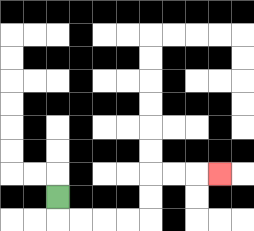{'start': '[2, 8]', 'end': '[9, 7]', 'path_directions': 'D,R,R,R,R,U,U,R,R,R', 'path_coordinates': '[[2, 8], [2, 9], [3, 9], [4, 9], [5, 9], [6, 9], [6, 8], [6, 7], [7, 7], [8, 7], [9, 7]]'}